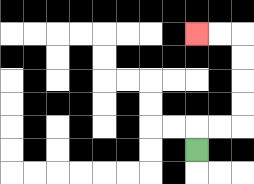{'start': '[8, 6]', 'end': '[8, 1]', 'path_directions': 'U,R,R,U,U,U,U,L,L', 'path_coordinates': '[[8, 6], [8, 5], [9, 5], [10, 5], [10, 4], [10, 3], [10, 2], [10, 1], [9, 1], [8, 1]]'}